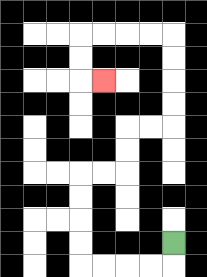{'start': '[7, 10]', 'end': '[4, 3]', 'path_directions': 'D,L,L,L,L,U,U,U,U,R,R,U,U,R,R,U,U,U,U,L,L,L,L,D,D,R', 'path_coordinates': '[[7, 10], [7, 11], [6, 11], [5, 11], [4, 11], [3, 11], [3, 10], [3, 9], [3, 8], [3, 7], [4, 7], [5, 7], [5, 6], [5, 5], [6, 5], [7, 5], [7, 4], [7, 3], [7, 2], [7, 1], [6, 1], [5, 1], [4, 1], [3, 1], [3, 2], [3, 3], [4, 3]]'}